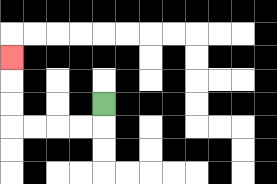{'start': '[4, 4]', 'end': '[0, 2]', 'path_directions': 'D,L,L,L,L,U,U,U', 'path_coordinates': '[[4, 4], [4, 5], [3, 5], [2, 5], [1, 5], [0, 5], [0, 4], [0, 3], [0, 2]]'}